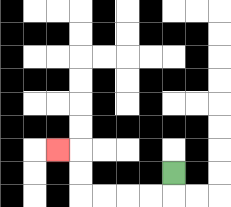{'start': '[7, 7]', 'end': '[2, 6]', 'path_directions': 'D,L,L,L,L,U,U,L', 'path_coordinates': '[[7, 7], [7, 8], [6, 8], [5, 8], [4, 8], [3, 8], [3, 7], [3, 6], [2, 6]]'}